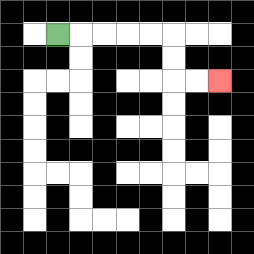{'start': '[2, 1]', 'end': '[9, 3]', 'path_directions': 'R,R,R,R,R,D,D,R,R', 'path_coordinates': '[[2, 1], [3, 1], [4, 1], [5, 1], [6, 1], [7, 1], [7, 2], [7, 3], [8, 3], [9, 3]]'}